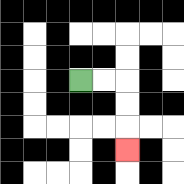{'start': '[3, 3]', 'end': '[5, 6]', 'path_directions': 'R,R,D,D,D', 'path_coordinates': '[[3, 3], [4, 3], [5, 3], [5, 4], [5, 5], [5, 6]]'}